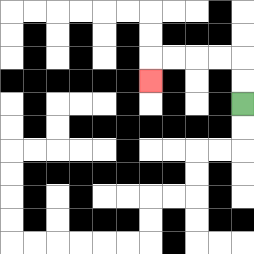{'start': '[10, 4]', 'end': '[6, 3]', 'path_directions': 'U,U,L,L,L,L,D', 'path_coordinates': '[[10, 4], [10, 3], [10, 2], [9, 2], [8, 2], [7, 2], [6, 2], [6, 3]]'}